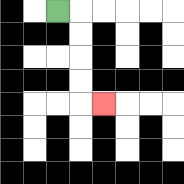{'start': '[2, 0]', 'end': '[4, 4]', 'path_directions': 'R,D,D,D,D,R', 'path_coordinates': '[[2, 0], [3, 0], [3, 1], [3, 2], [3, 3], [3, 4], [4, 4]]'}